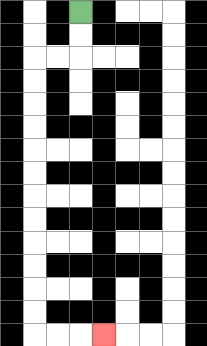{'start': '[3, 0]', 'end': '[4, 14]', 'path_directions': 'D,D,L,L,D,D,D,D,D,D,D,D,D,D,D,D,R,R,R', 'path_coordinates': '[[3, 0], [3, 1], [3, 2], [2, 2], [1, 2], [1, 3], [1, 4], [1, 5], [1, 6], [1, 7], [1, 8], [1, 9], [1, 10], [1, 11], [1, 12], [1, 13], [1, 14], [2, 14], [3, 14], [4, 14]]'}